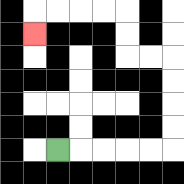{'start': '[2, 6]', 'end': '[1, 1]', 'path_directions': 'R,R,R,R,R,U,U,U,U,L,L,U,U,L,L,L,L,D', 'path_coordinates': '[[2, 6], [3, 6], [4, 6], [5, 6], [6, 6], [7, 6], [7, 5], [7, 4], [7, 3], [7, 2], [6, 2], [5, 2], [5, 1], [5, 0], [4, 0], [3, 0], [2, 0], [1, 0], [1, 1]]'}